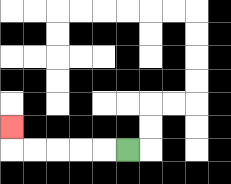{'start': '[5, 6]', 'end': '[0, 5]', 'path_directions': 'L,L,L,L,L,U', 'path_coordinates': '[[5, 6], [4, 6], [3, 6], [2, 6], [1, 6], [0, 6], [0, 5]]'}